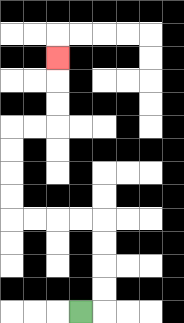{'start': '[3, 13]', 'end': '[2, 2]', 'path_directions': 'R,U,U,U,U,L,L,L,L,U,U,U,U,R,R,U,U,U', 'path_coordinates': '[[3, 13], [4, 13], [4, 12], [4, 11], [4, 10], [4, 9], [3, 9], [2, 9], [1, 9], [0, 9], [0, 8], [0, 7], [0, 6], [0, 5], [1, 5], [2, 5], [2, 4], [2, 3], [2, 2]]'}